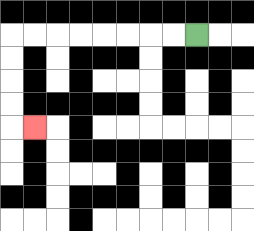{'start': '[8, 1]', 'end': '[1, 5]', 'path_directions': 'L,L,L,L,L,L,L,L,D,D,D,D,R', 'path_coordinates': '[[8, 1], [7, 1], [6, 1], [5, 1], [4, 1], [3, 1], [2, 1], [1, 1], [0, 1], [0, 2], [0, 3], [0, 4], [0, 5], [1, 5]]'}